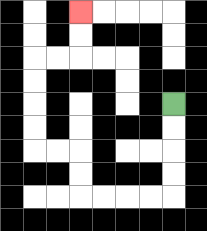{'start': '[7, 4]', 'end': '[3, 0]', 'path_directions': 'D,D,D,D,L,L,L,L,U,U,L,L,U,U,U,U,R,R,U,U', 'path_coordinates': '[[7, 4], [7, 5], [7, 6], [7, 7], [7, 8], [6, 8], [5, 8], [4, 8], [3, 8], [3, 7], [3, 6], [2, 6], [1, 6], [1, 5], [1, 4], [1, 3], [1, 2], [2, 2], [3, 2], [3, 1], [3, 0]]'}